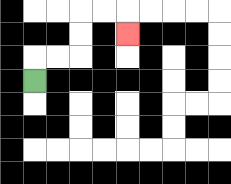{'start': '[1, 3]', 'end': '[5, 1]', 'path_directions': 'U,R,R,U,U,R,R,D', 'path_coordinates': '[[1, 3], [1, 2], [2, 2], [3, 2], [3, 1], [3, 0], [4, 0], [5, 0], [5, 1]]'}